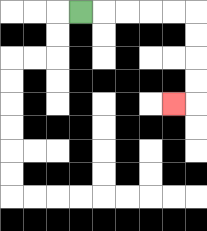{'start': '[3, 0]', 'end': '[7, 4]', 'path_directions': 'R,R,R,R,R,D,D,D,D,L', 'path_coordinates': '[[3, 0], [4, 0], [5, 0], [6, 0], [7, 0], [8, 0], [8, 1], [8, 2], [8, 3], [8, 4], [7, 4]]'}